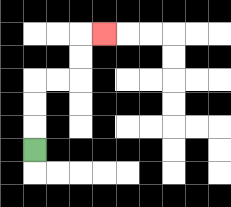{'start': '[1, 6]', 'end': '[4, 1]', 'path_directions': 'U,U,U,R,R,U,U,R', 'path_coordinates': '[[1, 6], [1, 5], [1, 4], [1, 3], [2, 3], [3, 3], [3, 2], [3, 1], [4, 1]]'}